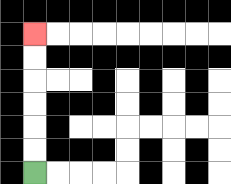{'start': '[1, 7]', 'end': '[1, 1]', 'path_directions': 'U,U,U,U,U,U', 'path_coordinates': '[[1, 7], [1, 6], [1, 5], [1, 4], [1, 3], [1, 2], [1, 1]]'}